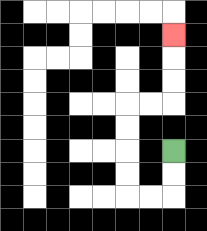{'start': '[7, 6]', 'end': '[7, 1]', 'path_directions': 'D,D,L,L,U,U,U,U,R,R,U,U,U', 'path_coordinates': '[[7, 6], [7, 7], [7, 8], [6, 8], [5, 8], [5, 7], [5, 6], [5, 5], [5, 4], [6, 4], [7, 4], [7, 3], [7, 2], [7, 1]]'}